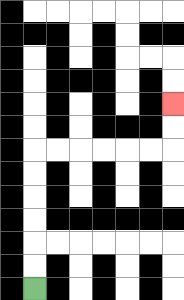{'start': '[1, 12]', 'end': '[7, 4]', 'path_directions': 'U,U,U,U,U,U,R,R,R,R,R,R,U,U', 'path_coordinates': '[[1, 12], [1, 11], [1, 10], [1, 9], [1, 8], [1, 7], [1, 6], [2, 6], [3, 6], [4, 6], [5, 6], [6, 6], [7, 6], [7, 5], [7, 4]]'}